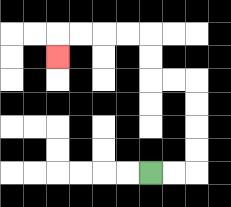{'start': '[6, 7]', 'end': '[2, 2]', 'path_directions': 'R,R,U,U,U,U,L,L,U,U,L,L,L,L,D', 'path_coordinates': '[[6, 7], [7, 7], [8, 7], [8, 6], [8, 5], [8, 4], [8, 3], [7, 3], [6, 3], [6, 2], [6, 1], [5, 1], [4, 1], [3, 1], [2, 1], [2, 2]]'}